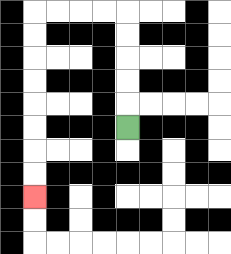{'start': '[5, 5]', 'end': '[1, 8]', 'path_directions': 'U,U,U,U,U,L,L,L,L,D,D,D,D,D,D,D,D', 'path_coordinates': '[[5, 5], [5, 4], [5, 3], [5, 2], [5, 1], [5, 0], [4, 0], [3, 0], [2, 0], [1, 0], [1, 1], [1, 2], [1, 3], [1, 4], [1, 5], [1, 6], [1, 7], [1, 8]]'}